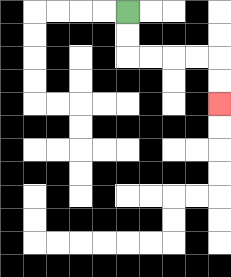{'start': '[5, 0]', 'end': '[9, 4]', 'path_directions': 'D,D,R,R,R,R,D,D', 'path_coordinates': '[[5, 0], [5, 1], [5, 2], [6, 2], [7, 2], [8, 2], [9, 2], [9, 3], [9, 4]]'}